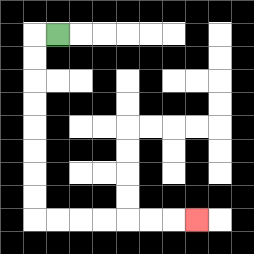{'start': '[2, 1]', 'end': '[8, 9]', 'path_directions': 'L,D,D,D,D,D,D,D,D,R,R,R,R,R,R,R', 'path_coordinates': '[[2, 1], [1, 1], [1, 2], [1, 3], [1, 4], [1, 5], [1, 6], [1, 7], [1, 8], [1, 9], [2, 9], [3, 9], [4, 9], [5, 9], [6, 9], [7, 9], [8, 9]]'}